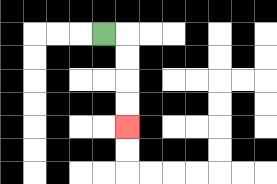{'start': '[4, 1]', 'end': '[5, 5]', 'path_directions': 'R,D,D,D,D', 'path_coordinates': '[[4, 1], [5, 1], [5, 2], [5, 3], [5, 4], [5, 5]]'}